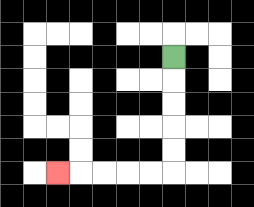{'start': '[7, 2]', 'end': '[2, 7]', 'path_directions': 'D,D,D,D,D,L,L,L,L,L', 'path_coordinates': '[[7, 2], [7, 3], [7, 4], [7, 5], [7, 6], [7, 7], [6, 7], [5, 7], [4, 7], [3, 7], [2, 7]]'}